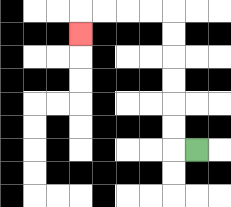{'start': '[8, 6]', 'end': '[3, 1]', 'path_directions': 'L,U,U,U,U,U,U,L,L,L,L,D', 'path_coordinates': '[[8, 6], [7, 6], [7, 5], [7, 4], [7, 3], [7, 2], [7, 1], [7, 0], [6, 0], [5, 0], [4, 0], [3, 0], [3, 1]]'}